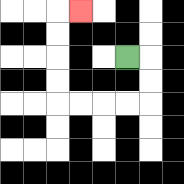{'start': '[5, 2]', 'end': '[3, 0]', 'path_directions': 'R,D,D,L,L,L,L,U,U,U,U,R', 'path_coordinates': '[[5, 2], [6, 2], [6, 3], [6, 4], [5, 4], [4, 4], [3, 4], [2, 4], [2, 3], [2, 2], [2, 1], [2, 0], [3, 0]]'}